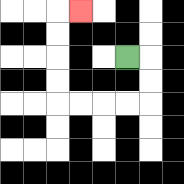{'start': '[5, 2]', 'end': '[3, 0]', 'path_directions': 'R,D,D,L,L,L,L,U,U,U,U,R', 'path_coordinates': '[[5, 2], [6, 2], [6, 3], [6, 4], [5, 4], [4, 4], [3, 4], [2, 4], [2, 3], [2, 2], [2, 1], [2, 0], [3, 0]]'}